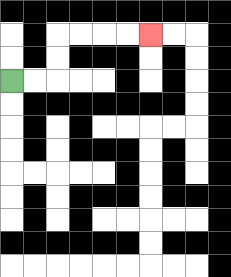{'start': '[0, 3]', 'end': '[6, 1]', 'path_directions': 'R,R,U,U,R,R,R,R', 'path_coordinates': '[[0, 3], [1, 3], [2, 3], [2, 2], [2, 1], [3, 1], [4, 1], [5, 1], [6, 1]]'}